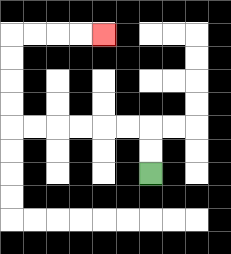{'start': '[6, 7]', 'end': '[4, 1]', 'path_directions': 'U,U,L,L,L,L,L,L,U,U,U,U,R,R,R,R', 'path_coordinates': '[[6, 7], [6, 6], [6, 5], [5, 5], [4, 5], [3, 5], [2, 5], [1, 5], [0, 5], [0, 4], [0, 3], [0, 2], [0, 1], [1, 1], [2, 1], [3, 1], [4, 1]]'}